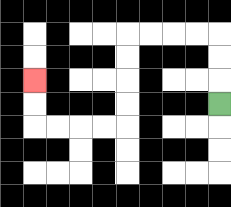{'start': '[9, 4]', 'end': '[1, 3]', 'path_directions': 'U,U,U,L,L,L,L,D,D,D,D,L,L,L,L,U,U', 'path_coordinates': '[[9, 4], [9, 3], [9, 2], [9, 1], [8, 1], [7, 1], [6, 1], [5, 1], [5, 2], [5, 3], [5, 4], [5, 5], [4, 5], [3, 5], [2, 5], [1, 5], [1, 4], [1, 3]]'}